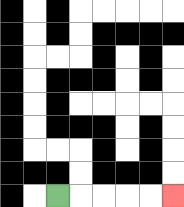{'start': '[2, 8]', 'end': '[7, 8]', 'path_directions': 'R,R,R,R,R', 'path_coordinates': '[[2, 8], [3, 8], [4, 8], [5, 8], [6, 8], [7, 8]]'}